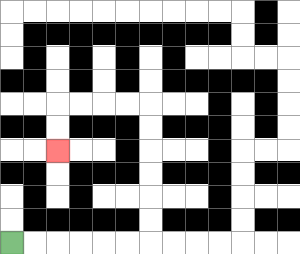{'start': '[0, 10]', 'end': '[2, 6]', 'path_directions': 'R,R,R,R,R,R,U,U,U,U,U,U,L,L,L,L,D,D', 'path_coordinates': '[[0, 10], [1, 10], [2, 10], [3, 10], [4, 10], [5, 10], [6, 10], [6, 9], [6, 8], [6, 7], [6, 6], [6, 5], [6, 4], [5, 4], [4, 4], [3, 4], [2, 4], [2, 5], [2, 6]]'}